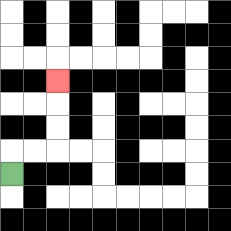{'start': '[0, 7]', 'end': '[2, 3]', 'path_directions': 'U,R,R,U,U,U', 'path_coordinates': '[[0, 7], [0, 6], [1, 6], [2, 6], [2, 5], [2, 4], [2, 3]]'}